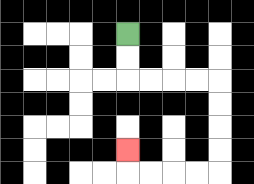{'start': '[5, 1]', 'end': '[5, 6]', 'path_directions': 'D,D,R,R,R,R,D,D,D,D,L,L,L,L,U', 'path_coordinates': '[[5, 1], [5, 2], [5, 3], [6, 3], [7, 3], [8, 3], [9, 3], [9, 4], [9, 5], [9, 6], [9, 7], [8, 7], [7, 7], [6, 7], [5, 7], [5, 6]]'}